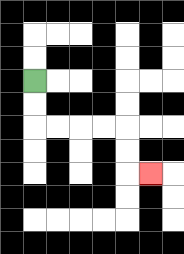{'start': '[1, 3]', 'end': '[6, 7]', 'path_directions': 'D,D,R,R,R,R,D,D,R', 'path_coordinates': '[[1, 3], [1, 4], [1, 5], [2, 5], [3, 5], [4, 5], [5, 5], [5, 6], [5, 7], [6, 7]]'}